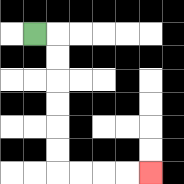{'start': '[1, 1]', 'end': '[6, 7]', 'path_directions': 'R,D,D,D,D,D,D,R,R,R,R', 'path_coordinates': '[[1, 1], [2, 1], [2, 2], [2, 3], [2, 4], [2, 5], [2, 6], [2, 7], [3, 7], [4, 7], [5, 7], [6, 7]]'}